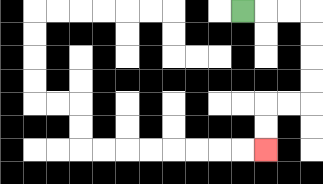{'start': '[10, 0]', 'end': '[11, 6]', 'path_directions': 'R,R,R,D,D,D,D,L,L,D,D', 'path_coordinates': '[[10, 0], [11, 0], [12, 0], [13, 0], [13, 1], [13, 2], [13, 3], [13, 4], [12, 4], [11, 4], [11, 5], [11, 6]]'}